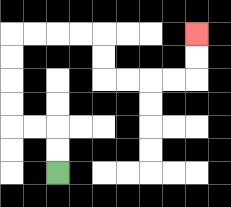{'start': '[2, 7]', 'end': '[8, 1]', 'path_directions': 'U,U,L,L,U,U,U,U,R,R,R,R,D,D,R,R,R,R,U,U', 'path_coordinates': '[[2, 7], [2, 6], [2, 5], [1, 5], [0, 5], [0, 4], [0, 3], [0, 2], [0, 1], [1, 1], [2, 1], [3, 1], [4, 1], [4, 2], [4, 3], [5, 3], [6, 3], [7, 3], [8, 3], [8, 2], [8, 1]]'}